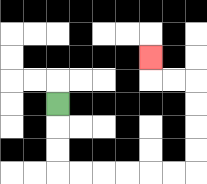{'start': '[2, 4]', 'end': '[6, 2]', 'path_directions': 'D,D,D,R,R,R,R,R,R,U,U,U,U,L,L,U', 'path_coordinates': '[[2, 4], [2, 5], [2, 6], [2, 7], [3, 7], [4, 7], [5, 7], [6, 7], [7, 7], [8, 7], [8, 6], [8, 5], [8, 4], [8, 3], [7, 3], [6, 3], [6, 2]]'}